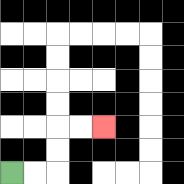{'start': '[0, 7]', 'end': '[4, 5]', 'path_directions': 'R,R,U,U,R,R', 'path_coordinates': '[[0, 7], [1, 7], [2, 7], [2, 6], [2, 5], [3, 5], [4, 5]]'}